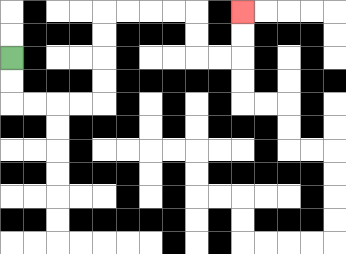{'start': '[0, 2]', 'end': '[10, 0]', 'path_directions': 'D,D,R,R,R,R,U,U,U,U,R,R,R,R,D,D,R,R,U,U', 'path_coordinates': '[[0, 2], [0, 3], [0, 4], [1, 4], [2, 4], [3, 4], [4, 4], [4, 3], [4, 2], [4, 1], [4, 0], [5, 0], [6, 0], [7, 0], [8, 0], [8, 1], [8, 2], [9, 2], [10, 2], [10, 1], [10, 0]]'}